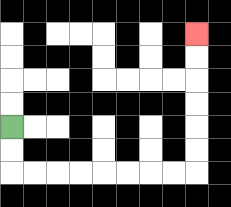{'start': '[0, 5]', 'end': '[8, 1]', 'path_directions': 'D,D,R,R,R,R,R,R,R,R,U,U,U,U,U,U', 'path_coordinates': '[[0, 5], [0, 6], [0, 7], [1, 7], [2, 7], [3, 7], [4, 7], [5, 7], [6, 7], [7, 7], [8, 7], [8, 6], [8, 5], [8, 4], [8, 3], [8, 2], [8, 1]]'}